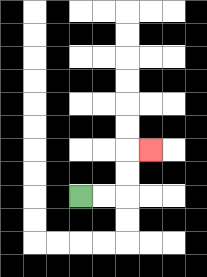{'start': '[3, 8]', 'end': '[6, 6]', 'path_directions': 'R,R,U,U,R', 'path_coordinates': '[[3, 8], [4, 8], [5, 8], [5, 7], [5, 6], [6, 6]]'}